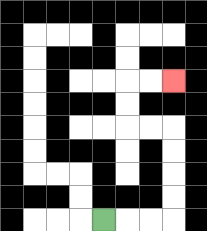{'start': '[4, 9]', 'end': '[7, 3]', 'path_directions': 'R,R,R,U,U,U,U,L,L,U,U,R,R', 'path_coordinates': '[[4, 9], [5, 9], [6, 9], [7, 9], [7, 8], [7, 7], [7, 6], [7, 5], [6, 5], [5, 5], [5, 4], [5, 3], [6, 3], [7, 3]]'}